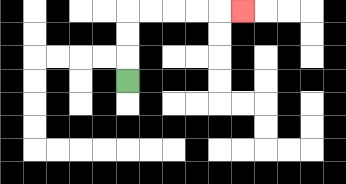{'start': '[5, 3]', 'end': '[10, 0]', 'path_directions': 'U,U,U,R,R,R,R,R', 'path_coordinates': '[[5, 3], [5, 2], [5, 1], [5, 0], [6, 0], [7, 0], [8, 0], [9, 0], [10, 0]]'}